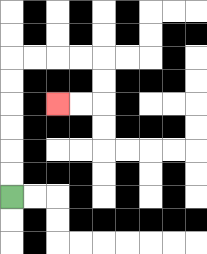{'start': '[0, 8]', 'end': '[2, 4]', 'path_directions': 'U,U,U,U,U,U,R,R,R,R,D,D,L,L', 'path_coordinates': '[[0, 8], [0, 7], [0, 6], [0, 5], [0, 4], [0, 3], [0, 2], [1, 2], [2, 2], [3, 2], [4, 2], [4, 3], [4, 4], [3, 4], [2, 4]]'}